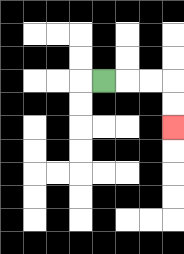{'start': '[4, 3]', 'end': '[7, 5]', 'path_directions': 'R,R,R,D,D', 'path_coordinates': '[[4, 3], [5, 3], [6, 3], [7, 3], [7, 4], [7, 5]]'}